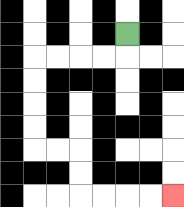{'start': '[5, 1]', 'end': '[7, 8]', 'path_directions': 'D,L,L,L,L,D,D,D,D,R,R,D,D,R,R,R,R', 'path_coordinates': '[[5, 1], [5, 2], [4, 2], [3, 2], [2, 2], [1, 2], [1, 3], [1, 4], [1, 5], [1, 6], [2, 6], [3, 6], [3, 7], [3, 8], [4, 8], [5, 8], [6, 8], [7, 8]]'}